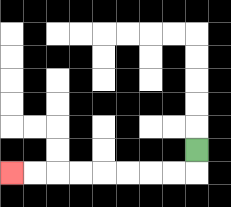{'start': '[8, 6]', 'end': '[0, 7]', 'path_directions': 'D,L,L,L,L,L,L,L,L', 'path_coordinates': '[[8, 6], [8, 7], [7, 7], [6, 7], [5, 7], [4, 7], [3, 7], [2, 7], [1, 7], [0, 7]]'}